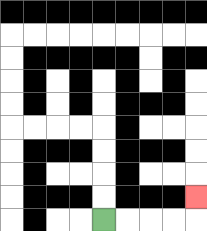{'start': '[4, 9]', 'end': '[8, 8]', 'path_directions': 'R,R,R,R,U', 'path_coordinates': '[[4, 9], [5, 9], [6, 9], [7, 9], [8, 9], [8, 8]]'}